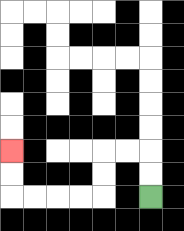{'start': '[6, 8]', 'end': '[0, 6]', 'path_directions': 'U,U,L,L,D,D,L,L,L,L,U,U', 'path_coordinates': '[[6, 8], [6, 7], [6, 6], [5, 6], [4, 6], [4, 7], [4, 8], [3, 8], [2, 8], [1, 8], [0, 8], [0, 7], [0, 6]]'}